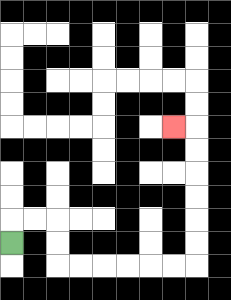{'start': '[0, 10]', 'end': '[7, 5]', 'path_directions': 'U,R,R,D,D,R,R,R,R,R,R,U,U,U,U,U,U,L', 'path_coordinates': '[[0, 10], [0, 9], [1, 9], [2, 9], [2, 10], [2, 11], [3, 11], [4, 11], [5, 11], [6, 11], [7, 11], [8, 11], [8, 10], [8, 9], [8, 8], [8, 7], [8, 6], [8, 5], [7, 5]]'}